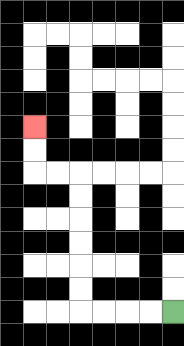{'start': '[7, 13]', 'end': '[1, 5]', 'path_directions': 'L,L,L,L,U,U,U,U,U,U,L,L,U,U', 'path_coordinates': '[[7, 13], [6, 13], [5, 13], [4, 13], [3, 13], [3, 12], [3, 11], [3, 10], [3, 9], [3, 8], [3, 7], [2, 7], [1, 7], [1, 6], [1, 5]]'}